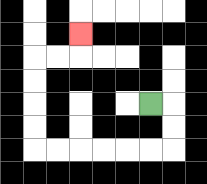{'start': '[6, 4]', 'end': '[3, 1]', 'path_directions': 'R,D,D,L,L,L,L,L,L,U,U,U,U,R,R,U', 'path_coordinates': '[[6, 4], [7, 4], [7, 5], [7, 6], [6, 6], [5, 6], [4, 6], [3, 6], [2, 6], [1, 6], [1, 5], [1, 4], [1, 3], [1, 2], [2, 2], [3, 2], [3, 1]]'}